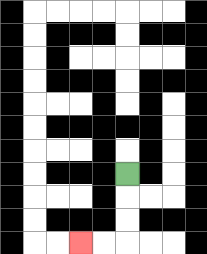{'start': '[5, 7]', 'end': '[3, 10]', 'path_directions': 'D,D,D,L,L', 'path_coordinates': '[[5, 7], [5, 8], [5, 9], [5, 10], [4, 10], [3, 10]]'}